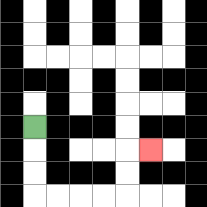{'start': '[1, 5]', 'end': '[6, 6]', 'path_directions': 'D,D,D,R,R,R,R,U,U,R', 'path_coordinates': '[[1, 5], [1, 6], [1, 7], [1, 8], [2, 8], [3, 8], [4, 8], [5, 8], [5, 7], [5, 6], [6, 6]]'}